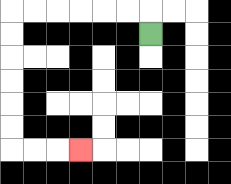{'start': '[6, 1]', 'end': '[3, 6]', 'path_directions': 'U,L,L,L,L,L,L,D,D,D,D,D,D,R,R,R', 'path_coordinates': '[[6, 1], [6, 0], [5, 0], [4, 0], [3, 0], [2, 0], [1, 0], [0, 0], [0, 1], [0, 2], [0, 3], [0, 4], [0, 5], [0, 6], [1, 6], [2, 6], [3, 6]]'}